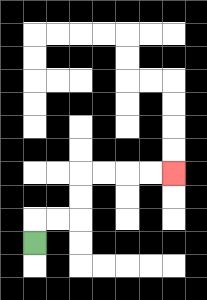{'start': '[1, 10]', 'end': '[7, 7]', 'path_directions': 'U,R,R,U,U,R,R,R,R', 'path_coordinates': '[[1, 10], [1, 9], [2, 9], [3, 9], [3, 8], [3, 7], [4, 7], [5, 7], [6, 7], [7, 7]]'}